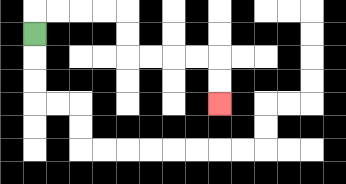{'start': '[1, 1]', 'end': '[9, 4]', 'path_directions': 'U,R,R,R,R,D,D,R,R,R,R,D,D', 'path_coordinates': '[[1, 1], [1, 0], [2, 0], [3, 0], [4, 0], [5, 0], [5, 1], [5, 2], [6, 2], [7, 2], [8, 2], [9, 2], [9, 3], [9, 4]]'}